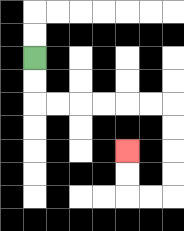{'start': '[1, 2]', 'end': '[5, 6]', 'path_directions': 'D,D,R,R,R,R,R,R,D,D,D,D,L,L,U,U', 'path_coordinates': '[[1, 2], [1, 3], [1, 4], [2, 4], [3, 4], [4, 4], [5, 4], [6, 4], [7, 4], [7, 5], [7, 6], [7, 7], [7, 8], [6, 8], [5, 8], [5, 7], [5, 6]]'}